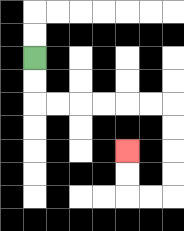{'start': '[1, 2]', 'end': '[5, 6]', 'path_directions': 'D,D,R,R,R,R,R,R,D,D,D,D,L,L,U,U', 'path_coordinates': '[[1, 2], [1, 3], [1, 4], [2, 4], [3, 4], [4, 4], [5, 4], [6, 4], [7, 4], [7, 5], [7, 6], [7, 7], [7, 8], [6, 8], [5, 8], [5, 7], [5, 6]]'}